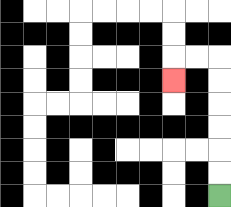{'start': '[9, 8]', 'end': '[7, 3]', 'path_directions': 'U,U,U,U,U,U,L,L,D', 'path_coordinates': '[[9, 8], [9, 7], [9, 6], [9, 5], [9, 4], [9, 3], [9, 2], [8, 2], [7, 2], [7, 3]]'}